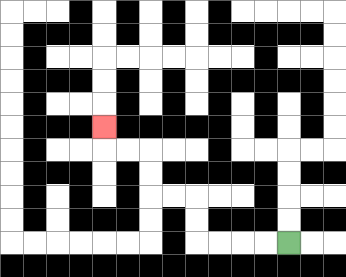{'start': '[12, 10]', 'end': '[4, 5]', 'path_directions': 'L,L,L,L,U,U,L,L,U,U,L,L,U', 'path_coordinates': '[[12, 10], [11, 10], [10, 10], [9, 10], [8, 10], [8, 9], [8, 8], [7, 8], [6, 8], [6, 7], [6, 6], [5, 6], [4, 6], [4, 5]]'}